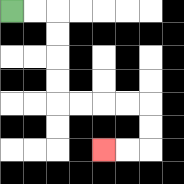{'start': '[0, 0]', 'end': '[4, 6]', 'path_directions': 'R,R,D,D,D,D,R,R,R,R,D,D,L,L', 'path_coordinates': '[[0, 0], [1, 0], [2, 0], [2, 1], [2, 2], [2, 3], [2, 4], [3, 4], [4, 4], [5, 4], [6, 4], [6, 5], [6, 6], [5, 6], [4, 6]]'}